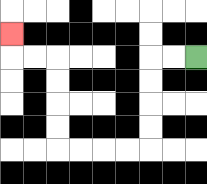{'start': '[8, 2]', 'end': '[0, 1]', 'path_directions': 'L,L,D,D,D,D,L,L,L,L,U,U,U,U,L,L,U', 'path_coordinates': '[[8, 2], [7, 2], [6, 2], [6, 3], [6, 4], [6, 5], [6, 6], [5, 6], [4, 6], [3, 6], [2, 6], [2, 5], [2, 4], [2, 3], [2, 2], [1, 2], [0, 2], [0, 1]]'}